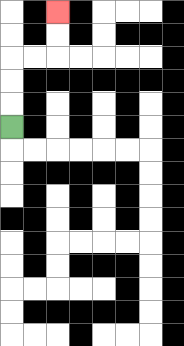{'start': '[0, 5]', 'end': '[2, 0]', 'path_directions': 'U,U,U,R,R,U,U', 'path_coordinates': '[[0, 5], [0, 4], [0, 3], [0, 2], [1, 2], [2, 2], [2, 1], [2, 0]]'}